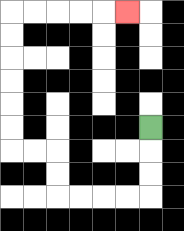{'start': '[6, 5]', 'end': '[5, 0]', 'path_directions': 'D,D,D,L,L,L,L,U,U,L,L,U,U,U,U,U,U,R,R,R,R,R', 'path_coordinates': '[[6, 5], [6, 6], [6, 7], [6, 8], [5, 8], [4, 8], [3, 8], [2, 8], [2, 7], [2, 6], [1, 6], [0, 6], [0, 5], [0, 4], [0, 3], [0, 2], [0, 1], [0, 0], [1, 0], [2, 0], [3, 0], [4, 0], [5, 0]]'}